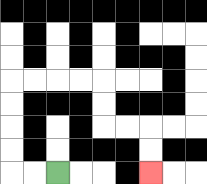{'start': '[2, 7]', 'end': '[6, 7]', 'path_directions': 'L,L,U,U,U,U,R,R,R,R,D,D,R,R,D,D', 'path_coordinates': '[[2, 7], [1, 7], [0, 7], [0, 6], [0, 5], [0, 4], [0, 3], [1, 3], [2, 3], [3, 3], [4, 3], [4, 4], [4, 5], [5, 5], [6, 5], [6, 6], [6, 7]]'}